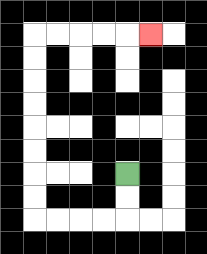{'start': '[5, 7]', 'end': '[6, 1]', 'path_directions': 'D,D,L,L,L,L,U,U,U,U,U,U,U,U,R,R,R,R,R', 'path_coordinates': '[[5, 7], [5, 8], [5, 9], [4, 9], [3, 9], [2, 9], [1, 9], [1, 8], [1, 7], [1, 6], [1, 5], [1, 4], [1, 3], [1, 2], [1, 1], [2, 1], [3, 1], [4, 1], [5, 1], [6, 1]]'}